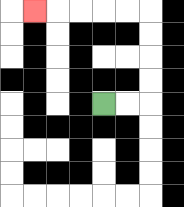{'start': '[4, 4]', 'end': '[1, 0]', 'path_directions': 'R,R,U,U,U,U,L,L,L,L,L', 'path_coordinates': '[[4, 4], [5, 4], [6, 4], [6, 3], [6, 2], [6, 1], [6, 0], [5, 0], [4, 0], [3, 0], [2, 0], [1, 0]]'}